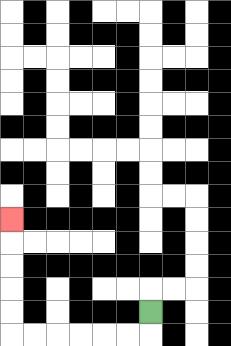{'start': '[6, 13]', 'end': '[0, 9]', 'path_directions': 'D,L,L,L,L,L,L,U,U,U,U,U', 'path_coordinates': '[[6, 13], [6, 14], [5, 14], [4, 14], [3, 14], [2, 14], [1, 14], [0, 14], [0, 13], [0, 12], [0, 11], [0, 10], [0, 9]]'}